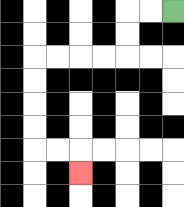{'start': '[7, 0]', 'end': '[3, 7]', 'path_directions': 'L,L,D,D,L,L,L,L,D,D,D,D,R,R,D', 'path_coordinates': '[[7, 0], [6, 0], [5, 0], [5, 1], [5, 2], [4, 2], [3, 2], [2, 2], [1, 2], [1, 3], [1, 4], [1, 5], [1, 6], [2, 6], [3, 6], [3, 7]]'}